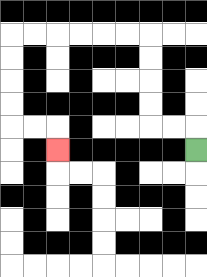{'start': '[8, 6]', 'end': '[2, 6]', 'path_directions': 'U,L,L,U,U,U,U,L,L,L,L,L,L,D,D,D,D,R,R,D', 'path_coordinates': '[[8, 6], [8, 5], [7, 5], [6, 5], [6, 4], [6, 3], [6, 2], [6, 1], [5, 1], [4, 1], [3, 1], [2, 1], [1, 1], [0, 1], [0, 2], [0, 3], [0, 4], [0, 5], [1, 5], [2, 5], [2, 6]]'}